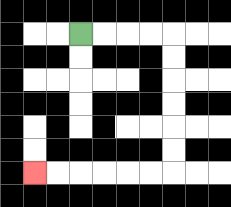{'start': '[3, 1]', 'end': '[1, 7]', 'path_directions': 'R,R,R,R,D,D,D,D,D,D,L,L,L,L,L,L', 'path_coordinates': '[[3, 1], [4, 1], [5, 1], [6, 1], [7, 1], [7, 2], [7, 3], [7, 4], [7, 5], [7, 6], [7, 7], [6, 7], [5, 7], [4, 7], [3, 7], [2, 7], [1, 7]]'}